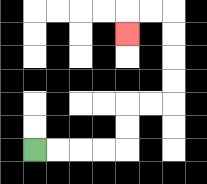{'start': '[1, 6]', 'end': '[5, 1]', 'path_directions': 'R,R,R,R,U,U,R,R,U,U,U,U,L,L,D', 'path_coordinates': '[[1, 6], [2, 6], [3, 6], [4, 6], [5, 6], [5, 5], [5, 4], [6, 4], [7, 4], [7, 3], [7, 2], [7, 1], [7, 0], [6, 0], [5, 0], [5, 1]]'}